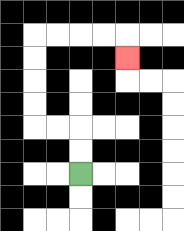{'start': '[3, 7]', 'end': '[5, 2]', 'path_directions': 'U,U,L,L,U,U,U,U,R,R,R,R,D', 'path_coordinates': '[[3, 7], [3, 6], [3, 5], [2, 5], [1, 5], [1, 4], [1, 3], [1, 2], [1, 1], [2, 1], [3, 1], [4, 1], [5, 1], [5, 2]]'}